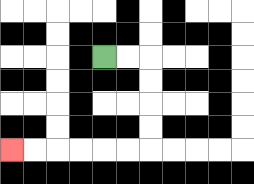{'start': '[4, 2]', 'end': '[0, 6]', 'path_directions': 'R,R,D,D,D,D,L,L,L,L,L,L', 'path_coordinates': '[[4, 2], [5, 2], [6, 2], [6, 3], [6, 4], [6, 5], [6, 6], [5, 6], [4, 6], [3, 6], [2, 6], [1, 6], [0, 6]]'}